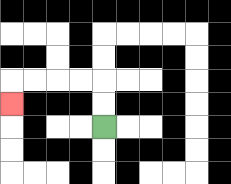{'start': '[4, 5]', 'end': '[0, 4]', 'path_directions': 'U,U,L,L,L,L,D', 'path_coordinates': '[[4, 5], [4, 4], [4, 3], [3, 3], [2, 3], [1, 3], [0, 3], [0, 4]]'}